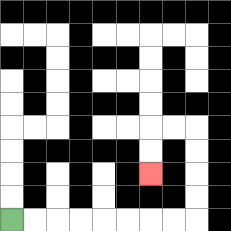{'start': '[0, 9]', 'end': '[6, 7]', 'path_directions': 'R,R,R,R,R,R,R,R,U,U,U,U,L,L,D,D', 'path_coordinates': '[[0, 9], [1, 9], [2, 9], [3, 9], [4, 9], [5, 9], [6, 9], [7, 9], [8, 9], [8, 8], [8, 7], [8, 6], [8, 5], [7, 5], [6, 5], [6, 6], [6, 7]]'}